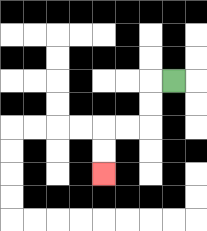{'start': '[7, 3]', 'end': '[4, 7]', 'path_directions': 'L,D,D,L,L,D,D', 'path_coordinates': '[[7, 3], [6, 3], [6, 4], [6, 5], [5, 5], [4, 5], [4, 6], [4, 7]]'}